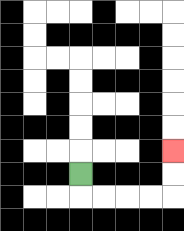{'start': '[3, 7]', 'end': '[7, 6]', 'path_directions': 'D,R,R,R,R,U,U', 'path_coordinates': '[[3, 7], [3, 8], [4, 8], [5, 8], [6, 8], [7, 8], [7, 7], [7, 6]]'}